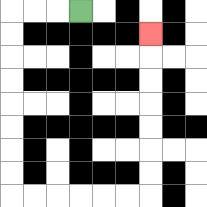{'start': '[3, 0]', 'end': '[6, 1]', 'path_directions': 'L,L,L,D,D,D,D,D,D,D,D,R,R,R,R,R,R,U,U,U,U,U,U,U', 'path_coordinates': '[[3, 0], [2, 0], [1, 0], [0, 0], [0, 1], [0, 2], [0, 3], [0, 4], [0, 5], [0, 6], [0, 7], [0, 8], [1, 8], [2, 8], [3, 8], [4, 8], [5, 8], [6, 8], [6, 7], [6, 6], [6, 5], [6, 4], [6, 3], [6, 2], [6, 1]]'}